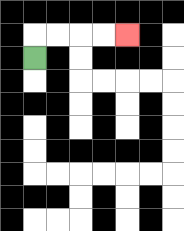{'start': '[1, 2]', 'end': '[5, 1]', 'path_directions': 'U,R,R,R,R', 'path_coordinates': '[[1, 2], [1, 1], [2, 1], [3, 1], [4, 1], [5, 1]]'}